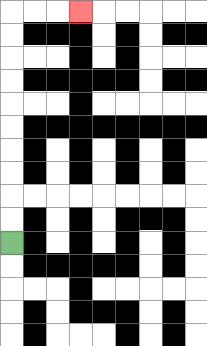{'start': '[0, 10]', 'end': '[3, 0]', 'path_directions': 'U,U,U,U,U,U,U,U,U,U,R,R,R', 'path_coordinates': '[[0, 10], [0, 9], [0, 8], [0, 7], [0, 6], [0, 5], [0, 4], [0, 3], [0, 2], [0, 1], [0, 0], [1, 0], [2, 0], [3, 0]]'}